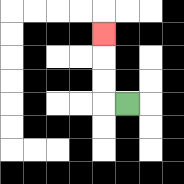{'start': '[5, 4]', 'end': '[4, 1]', 'path_directions': 'L,U,U,U', 'path_coordinates': '[[5, 4], [4, 4], [4, 3], [4, 2], [4, 1]]'}